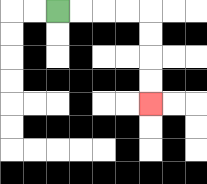{'start': '[2, 0]', 'end': '[6, 4]', 'path_directions': 'R,R,R,R,D,D,D,D', 'path_coordinates': '[[2, 0], [3, 0], [4, 0], [5, 0], [6, 0], [6, 1], [6, 2], [6, 3], [6, 4]]'}